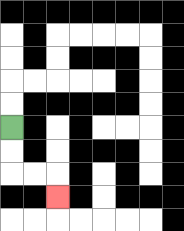{'start': '[0, 5]', 'end': '[2, 8]', 'path_directions': 'D,D,R,R,D', 'path_coordinates': '[[0, 5], [0, 6], [0, 7], [1, 7], [2, 7], [2, 8]]'}